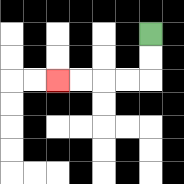{'start': '[6, 1]', 'end': '[2, 3]', 'path_directions': 'D,D,L,L,L,L', 'path_coordinates': '[[6, 1], [6, 2], [6, 3], [5, 3], [4, 3], [3, 3], [2, 3]]'}